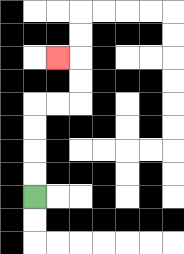{'start': '[1, 8]', 'end': '[2, 2]', 'path_directions': 'U,U,U,U,R,R,U,U,L', 'path_coordinates': '[[1, 8], [1, 7], [1, 6], [1, 5], [1, 4], [2, 4], [3, 4], [3, 3], [3, 2], [2, 2]]'}